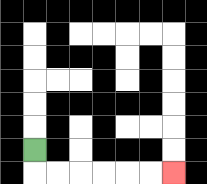{'start': '[1, 6]', 'end': '[7, 7]', 'path_directions': 'D,R,R,R,R,R,R', 'path_coordinates': '[[1, 6], [1, 7], [2, 7], [3, 7], [4, 7], [5, 7], [6, 7], [7, 7]]'}